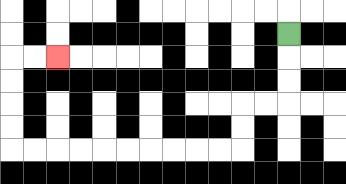{'start': '[12, 1]', 'end': '[2, 2]', 'path_directions': 'D,D,D,L,L,D,D,L,L,L,L,L,L,L,L,L,L,U,U,U,U,R,R', 'path_coordinates': '[[12, 1], [12, 2], [12, 3], [12, 4], [11, 4], [10, 4], [10, 5], [10, 6], [9, 6], [8, 6], [7, 6], [6, 6], [5, 6], [4, 6], [3, 6], [2, 6], [1, 6], [0, 6], [0, 5], [0, 4], [0, 3], [0, 2], [1, 2], [2, 2]]'}